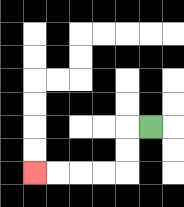{'start': '[6, 5]', 'end': '[1, 7]', 'path_directions': 'L,D,D,L,L,L,L', 'path_coordinates': '[[6, 5], [5, 5], [5, 6], [5, 7], [4, 7], [3, 7], [2, 7], [1, 7]]'}